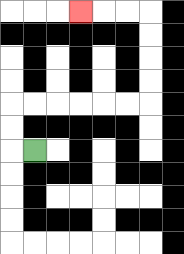{'start': '[1, 6]', 'end': '[3, 0]', 'path_directions': 'L,U,U,R,R,R,R,R,R,U,U,U,U,L,L,L', 'path_coordinates': '[[1, 6], [0, 6], [0, 5], [0, 4], [1, 4], [2, 4], [3, 4], [4, 4], [5, 4], [6, 4], [6, 3], [6, 2], [6, 1], [6, 0], [5, 0], [4, 0], [3, 0]]'}